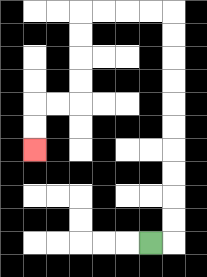{'start': '[6, 10]', 'end': '[1, 6]', 'path_directions': 'R,U,U,U,U,U,U,U,U,U,U,L,L,L,L,D,D,D,D,L,L,D,D', 'path_coordinates': '[[6, 10], [7, 10], [7, 9], [7, 8], [7, 7], [7, 6], [7, 5], [7, 4], [7, 3], [7, 2], [7, 1], [7, 0], [6, 0], [5, 0], [4, 0], [3, 0], [3, 1], [3, 2], [3, 3], [3, 4], [2, 4], [1, 4], [1, 5], [1, 6]]'}